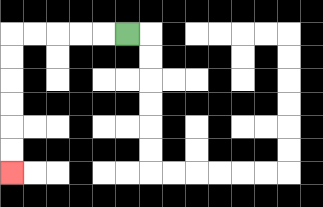{'start': '[5, 1]', 'end': '[0, 7]', 'path_directions': 'L,L,L,L,L,D,D,D,D,D,D', 'path_coordinates': '[[5, 1], [4, 1], [3, 1], [2, 1], [1, 1], [0, 1], [0, 2], [0, 3], [0, 4], [0, 5], [0, 6], [0, 7]]'}